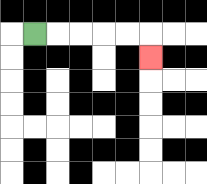{'start': '[1, 1]', 'end': '[6, 2]', 'path_directions': 'R,R,R,R,R,D', 'path_coordinates': '[[1, 1], [2, 1], [3, 1], [4, 1], [5, 1], [6, 1], [6, 2]]'}